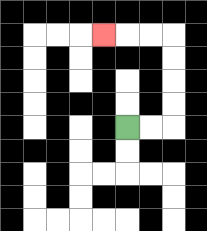{'start': '[5, 5]', 'end': '[4, 1]', 'path_directions': 'R,R,U,U,U,U,L,L,L', 'path_coordinates': '[[5, 5], [6, 5], [7, 5], [7, 4], [7, 3], [7, 2], [7, 1], [6, 1], [5, 1], [4, 1]]'}